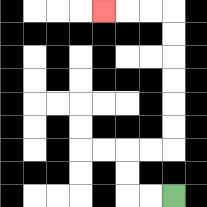{'start': '[7, 8]', 'end': '[4, 0]', 'path_directions': 'L,L,U,U,R,R,U,U,U,U,U,U,L,L,L', 'path_coordinates': '[[7, 8], [6, 8], [5, 8], [5, 7], [5, 6], [6, 6], [7, 6], [7, 5], [7, 4], [7, 3], [7, 2], [7, 1], [7, 0], [6, 0], [5, 0], [4, 0]]'}